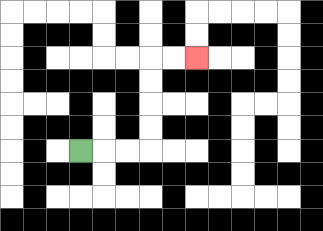{'start': '[3, 6]', 'end': '[8, 2]', 'path_directions': 'R,R,R,U,U,U,U,R,R', 'path_coordinates': '[[3, 6], [4, 6], [5, 6], [6, 6], [6, 5], [6, 4], [6, 3], [6, 2], [7, 2], [8, 2]]'}